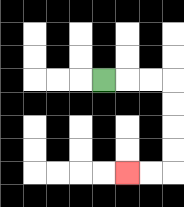{'start': '[4, 3]', 'end': '[5, 7]', 'path_directions': 'R,R,R,D,D,D,D,L,L', 'path_coordinates': '[[4, 3], [5, 3], [6, 3], [7, 3], [7, 4], [7, 5], [7, 6], [7, 7], [6, 7], [5, 7]]'}